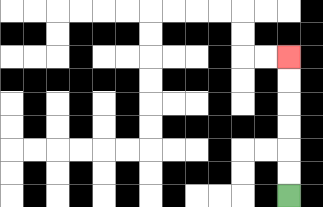{'start': '[12, 8]', 'end': '[12, 2]', 'path_directions': 'U,U,U,U,U,U', 'path_coordinates': '[[12, 8], [12, 7], [12, 6], [12, 5], [12, 4], [12, 3], [12, 2]]'}